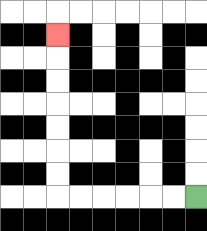{'start': '[8, 8]', 'end': '[2, 1]', 'path_directions': 'L,L,L,L,L,L,U,U,U,U,U,U,U', 'path_coordinates': '[[8, 8], [7, 8], [6, 8], [5, 8], [4, 8], [3, 8], [2, 8], [2, 7], [2, 6], [2, 5], [2, 4], [2, 3], [2, 2], [2, 1]]'}